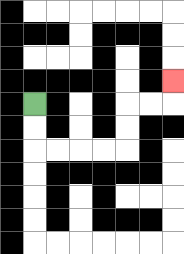{'start': '[1, 4]', 'end': '[7, 3]', 'path_directions': 'D,D,R,R,R,R,U,U,R,R,U', 'path_coordinates': '[[1, 4], [1, 5], [1, 6], [2, 6], [3, 6], [4, 6], [5, 6], [5, 5], [5, 4], [6, 4], [7, 4], [7, 3]]'}